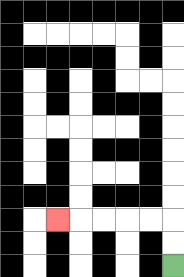{'start': '[7, 11]', 'end': '[2, 9]', 'path_directions': 'U,U,L,L,L,L,L', 'path_coordinates': '[[7, 11], [7, 10], [7, 9], [6, 9], [5, 9], [4, 9], [3, 9], [2, 9]]'}